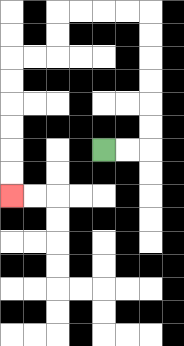{'start': '[4, 6]', 'end': '[0, 8]', 'path_directions': 'R,R,U,U,U,U,U,U,L,L,L,L,D,D,L,L,D,D,D,D,D,D', 'path_coordinates': '[[4, 6], [5, 6], [6, 6], [6, 5], [6, 4], [6, 3], [6, 2], [6, 1], [6, 0], [5, 0], [4, 0], [3, 0], [2, 0], [2, 1], [2, 2], [1, 2], [0, 2], [0, 3], [0, 4], [0, 5], [0, 6], [0, 7], [0, 8]]'}